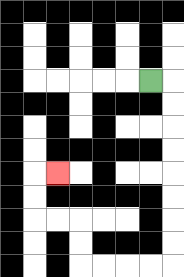{'start': '[6, 3]', 'end': '[2, 7]', 'path_directions': 'R,D,D,D,D,D,D,D,D,L,L,L,L,U,U,L,L,U,U,R', 'path_coordinates': '[[6, 3], [7, 3], [7, 4], [7, 5], [7, 6], [7, 7], [7, 8], [7, 9], [7, 10], [7, 11], [6, 11], [5, 11], [4, 11], [3, 11], [3, 10], [3, 9], [2, 9], [1, 9], [1, 8], [1, 7], [2, 7]]'}